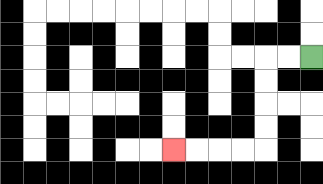{'start': '[13, 2]', 'end': '[7, 6]', 'path_directions': 'L,L,D,D,D,D,L,L,L,L', 'path_coordinates': '[[13, 2], [12, 2], [11, 2], [11, 3], [11, 4], [11, 5], [11, 6], [10, 6], [9, 6], [8, 6], [7, 6]]'}